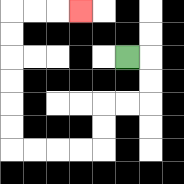{'start': '[5, 2]', 'end': '[3, 0]', 'path_directions': 'R,D,D,L,L,D,D,L,L,L,L,U,U,U,U,U,U,R,R,R', 'path_coordinates': '[[5, 2], [6, 2], [6, 3], [6, 4], [5, 4], [4, 4], [4, 5], [4, 6], [3, 6], [2, 6], [1, 6], [0, 6], [0, 5], [0, 4], [0, 3], [0, 2], [0, 1], [0, 0], [1, 0], [2, 0], [3, 0]]'}